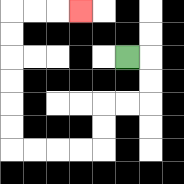{'start': '[5, 2]', 'end': '[3, 0]', 'path_directions': 'R,D,D,L,L,D,D,L,L,L,L,U,U,U,U,U,U,R,R,R', 'path_coordinates': '[[5, 2], [6, 2], [6, 3], [6, 4], [5, 4], [4, 4], [4, 5], [4, 6], [3, 6], [2, 6], [1, 6], [0, 6], [0, 5], [0, 4], [0, 3], [0, 2], [0, 1], [0, 0], [1, 0], [2, 0], [3, 0]]'}